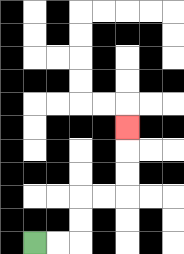{'start': '[1, 10]', 'end': '[5, 5]', 'path_directions': 'R,R,U,U,R,R,U,U,U', 'path_coordinates': '[[1, 10], [2, 10], [3, 10], [3, 9], [3, 8], [4, 8], [5, 8], [5, 7], [5, 6], [5, 5]]'}